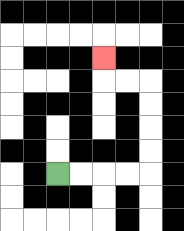{'start': '[2, 7]', 'end': '[4, 2]', 'path_directions': 'R,R,R,R,U,U,U,U,L,L,U', 'path_coordinates': '[[2, 7], [3, 7], [4, 7], [5, 7], [6, 7], [6, 6], [6, 5], [6, 4], [6, 3], [5, 3], [4, 3], [4, 2]]'}